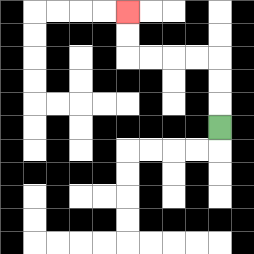{'start': '[9, 5]', 'end': '[5, 0]', 'path_directions': 'U,U,U,L,L,L,L,U,U', 'path_coordinates': '[[9, 5], [9, 4], [9, 3], [9, 2], [8, 2], [7, 2], [6, 2], [5, 2], [5, 1], [5, 0]]'}